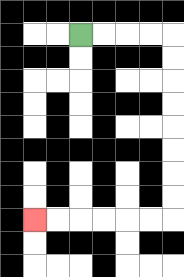{'start': '[3, 1]', 'end': '[1, 9]', 'path_directions': 'R,R,R,R,D,D,D,D,D,D,D,D,L,L,L,L,L,L', 'path_coordinates': '[[3, 1], [4, 1], [5, 1], [6, 1], [7, 1], [7, 2], [7, 3], [7, 4], [7, 5], [7, 6], [7, 7], [7, 8], [7, 9], [6, 9], [5, 9], [4, 9], [3, 9], [2, 9], [1, 9]]'}